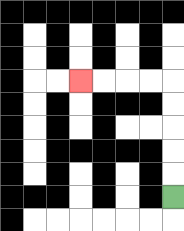{'start': '[7, 8]', 'end': '[3, 3]', 'path_directions': 'U,U,U,U,U,L,L,L,L', 'path_coordinates': '[[7, 8], [7, 7], [7, 6], [7, 5], [7, 4], [7, 3], [6, 3], [5, 3], [4, 3], [3, 3]]'}